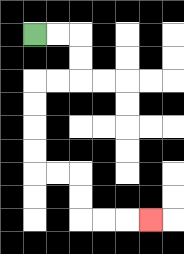{'start': '[1, 1]', 'end': '[6, 9]', 'path_directions': 'R,R,D,D,L,L,D,D,D,D,R,R,D,D,R,R,R', 'path_coordinates': '[[1, 1], [2, 1], [3, 1], [3, 2], [3, 3], [2, 3], [1, 3], [1, 4], [1, 5], [1, 6], [1, 7], [2, 7], [3, 7], [3, 8], [3, 9], [4, 9], [5, 9], [6, 9]]'}